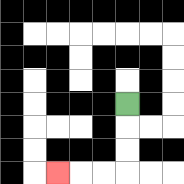{'start': '[5, 4]', 'end': '[2, 7]', 'path_directions': 'D,D,D,L,L,L', 'path_coordinates': '[[5, 4], [5, 5], [5, 6], [5, 7], [4, 7], [3, 7], [2, 7]]'}